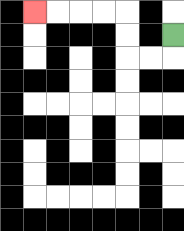{'start': '[7, 1]', 'end': '[1, 0]', 'path_directions': 'D,L,L,U,U,L,L,L,L', 'path_coordinates': '[[7, 1], [7, 2], [6, 2], [5, 2], [5, 1], [5, 0], [4, 0], [3, 0], [2, 0], [1, 0]]'}